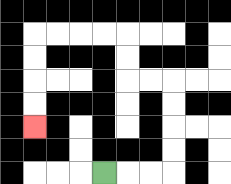{'start': '[4, 7]', 'end': '[1, 5]', 'path_directions': 'R,R,R,U,U,U,U,L,L,U,U,L,L,L,L,D,D,D,D', 'path_coordinates': '[[4, 7], [5, 7], [6, 7], [7, 7], [7, 6], [7, 5], [7, 4], [7, 3], [6, 3], [5, 3], [5, 2], [5, 1], [4, 1], [3, 1], [2, 1], [1, 1], [1, 2], [1, 3], [1, 4], [1, 5]]'}